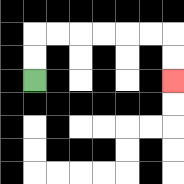{'start': '[1, 3]', 'end': '[7, 3]', 'path_directions': 'U,U,R,R,R,R,R,R,D,D', 'path_coordinates': '[[1, 3], [1, 2], [1, 1], [2, 1], [3, 1], [4, 1], [5, 1], [6, 1], [7, 1], [7, 2], [7, 3]]'}